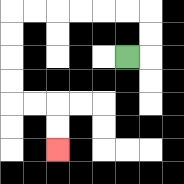{'start': '[5, 2]', 'end': '[2, 6]', 'path_directions': 'R,U,U,L,L,L,L,L,L,D,D,D,D,R,R,D,D', 'path_coordinates': '[[5, 2], [6, 2], [6, 1], [6, 0], [5, 0], [4, 0], [3, 0], [2, 0], [1, 0], [0, 0], [0, 1], [0, 2], [0, 3], [0, 4], [1, 4], [2, 4], [2, 5], [2, 6]]'}